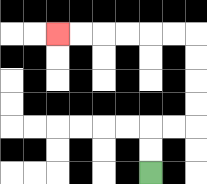{'start': '[6, 7]', 'end': '[2, 1]', 'path_directions': 'U,U,R,R,U,U,U,U,L,L,L,L,L,L', 'path_coordinates': '[[6, 7], [6, 6], [6, 5], [7, 5], [8, 5], [8, 4], [8, 3], [8, 2], [8, 1], [7, 1], [6, 1], [5, 1], [4, 1], [3, 1], [2, 1]]'}